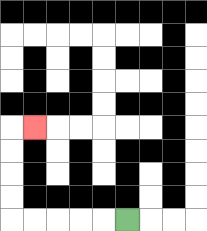{'start': '[5, 9]', 'end': '[1, 5]', 'path_directions': 'L,L,L,L,L,U,U,U,U,R', 'path_coordinates': '[[5, 9], [4, 9], [3, 9], [2, 9], [1, 9], [0, 9], [0, 8], [0, 7], [0, 6], [0, 5], [1, 5]]'}